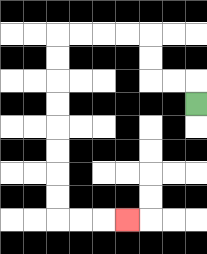{'start': '[8, 4]', 'end': '[5, 9]', 'path_directions': 'U,L,L,U,U,L,L,L,L,D,D,D,D,D,D,D,D,R,R,R', 'path_coordinates': '[[8, 4], [8, 3], [7, 3], [6, 3], [6, 2], [6, 1], [5, 1], [4, 1], [3, 1], [2, 1], [2, 2], [2, 3], [2, 4], [2, 5], [2, 6], [2, 7], [2, 8], [2, 9], [3, 9], [4, 9], [5, 9]]'}